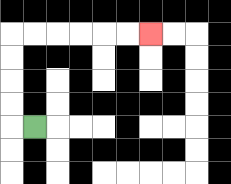{'start': '[1, 5]', 'end': '[6, 1]', 'path_directions': 'L,U,U,U,U,R,R,R,R,R,R', 'path_coordinates': '[[1, 5], [0, 5], [0, 4], [0, 3], [0, 2], [0, 1], [1, 1], [2, 1], [3, 1], [4, 1], [5, 1], [6, 1]]'}